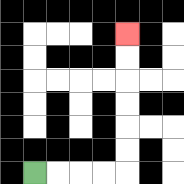{'start': '[1, 7]', 'end': '[5, 1]', 'path_directions': 'R,R,R,R,U,U,U,U,U,U', 'path_coordinates': '[[1, 7], [2, 7], [3, 7], [4, 7], [5, 7], [5, 6], [5, 5], [5, 4], [5, 3], [5, 2], [5, 1]]'}